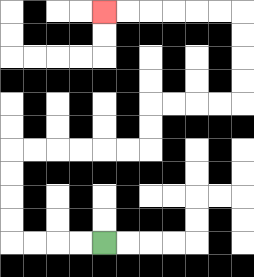{'start': '[4, 10]', 'end': '[4, 0]', 'path_directions': 'L,L,L,L,U,U,U,U,R,R,R,R,R,R,U,U,R,R,R,R,U,U,U,U,L,L,L,L,L,L', 'path_coordinates': '[[4, 10], [3, 10], [2, 10], [1, 10], [0, 10], [0, 9], [0, 8], [0, 7], [0, 6], [1, 6], [2, 6], [3, 6], [4, 6], [5, 6], [6, 6], [6, 5], [6, 4], [7, 4], [8, 4], [9, 4], [10, 4], [10, 3], [10, 2], [10, 1], [10, 0], [9, 0], [8, 0], [7, 0], [6, 0], [5, 0], [4, 0]]'}